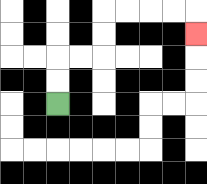{'start': '[2, 4]', 'end': '[8, 1]', 'path_directions': 'U,U,R,R,U,U,R,R,R,R,D', 'path_coordinates': '[[2, 4], [2, 3], [2, 2], [3, 2], [4, 2], [4, 1], [4, 0], [5, 0], [6, 0], [7, 0], [8, 0], [8, 1]]'}